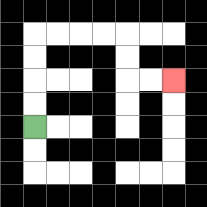{'start': '[1, 5]', 'end': '[7, 3]', 'path_directions': 'U,U,U,U,R,R,R,R,D,D,R,R', 'path_coordinates': '[[1, 5], [1, 4], [1, 3], [1, 2], [1, 1], [2, 1], [3, 1], [4, 1], [5, 1], [5, 2], [5, 3], [6, 3], [7, 3]]'}